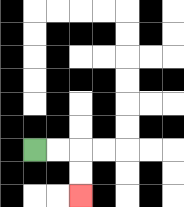{'start': '[1, 6]', 'end': '[3, 8]', 'path_directions': 'R,R,D,D', 'path_coordinates': '[[1, 6], [2, 6], [3, 6], [3, 7], [3, 8]]'}